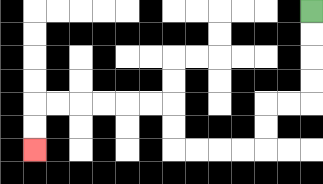{'start': '[13, 0]', 'end': '[1, 6]', 'path_directions': 'D,D,D,D,L,L,D,D,L,L,L,L,U,U,L,L,L,L,L,L,D,D', 'path_coordinates': '[[13, 0], [13, 1], [13, 2], [13, 3], [13, 4], [12, 4], [11, 4], [11, 5], [11, 6], [10, 6], [9, 6], [8, 6], [7, 6], [7, 5], [7, 4], [6, 4], [5, 4], [4, 4], [3, 4], [2, 4], [1, 4], [1, 5], [1, 6]]'}